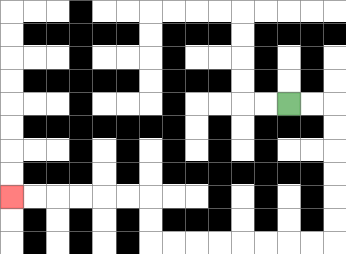{'start': '[12, 4]', 'end': '[0, 8]', 'path_directions': 'R,R,D,D,D,D,D,D,L,L,L,L,L,L,L,L,U,U,L,L,L,L,L,L', 'path_coordinates': '[[12, 4], [13, 4], [14, 4], [14, 5], [14, 6], [14, 7], [14, 8], [14, 9], [14, 10], [13, 10], [12, 10], [11, 10], [10, 10], [9, 10], [8, 10], [7, 10], [6, 10], [6, 9], [6, 8], [5, 8], [4, 8], [3, 8], [2, 8], [1, 8], [0, 8]]'}